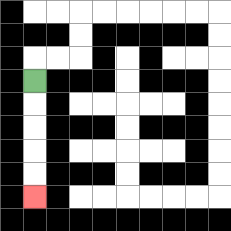{'start': '[1, 3]', 'end': '[1, 8]', 'path_directions': 'D,D,D,D,D', 'path_coordinates': '[[1, 3], [1, 4], [1, 5], [1, 6], [1, 7], [1, 8]]'}